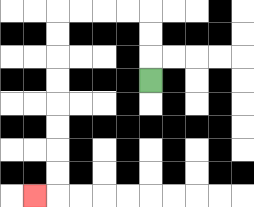{'start': '[6, 3]', 'end': '[1, 8]', 'path_directions': 'U,U,U,L,L,L,L,D,D,D,D,D,D,D,D,L', 'path_coordinates': '[[6, 3], [6, 2], [6, 1], [6, 0], [5, 0], [4, 0], [3, 0], [2, 0], [2, 1], [2, 2], [2, 3], [2, 4], [2, 5], [2, 6], [2, 7], [2, 8], [1, 8]]'}